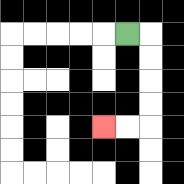{'start': '[5, 1]', 'end': '[4, 5]', 'path_directions': 'R,D,D,D,D,L,L', 'path_coordinates': '[[5, 1], [6, 1], [6, 2], [6, 3], [6, 4], [6, 5], [5, 5], [4, 5]]'}